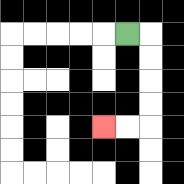{'start': '[5, 1]', 'end': '[4, 5]', 'path_directions': 'R,D,D,D,D,L,L', 'path_coordinates': '[[5, 1], [6, 1], [6, 2], [6, 3], [6, 4], [6, 5], [5, 5], [4, 5]]'}